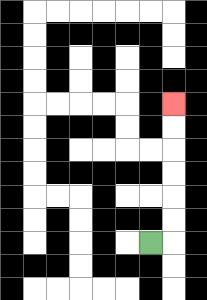{'start': '[6, 10]', 'end': '[7, 4]', 'path_directions': 'R,U,U,U,U,U,U', 'path_coordinates': '[[6, 10], [7, 10], [7, 9], [7, 8], [7, 7], [7, 6], [7, 5], [7, 4]]'}